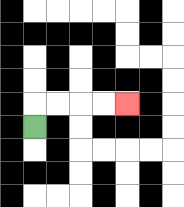{'start': '[1, 5]', 'end': '[5, 4]', 'path_directions': 'U,R,R,R,R', 'path_coordinates': '[[1, 5], [1, 4], [2, 4], [3, 4], [4, 4], [5, 4]]'}